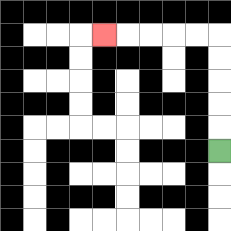{'start': '[9, 6]', 'end': '[4, 1]', 'path_directions': 'U,U,U,U,U,L,L,L,L,L', 'path_coordinates': '[[9, 6], [9, 5], [9, 4], [9, 3], [9, 2], [9, 1], [8, 1], [7, 1], [6, 1], [5, 1], [4, 1]]'}